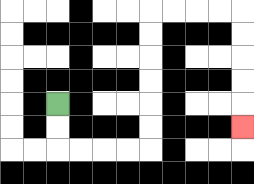{'start': '[2, 4]', 'end': '[10, 5]', 'path_directions': 'D,D,R,R,R,R,U,U,U,U,U,U,R,R,R,R,D,D,D,D,D', 'path_coordinates': '[[2, 4], [2, 5], [2, 6], [3, 6], [4, 6], [5, 6], [6, 6], [6, 5], [6, 4], [6, 3], [6, 2], [6, 1], [6, 0], [7, 0], [8, 0], [9, 0], [10, 0], [10, 1], [10, 2], [10, 3], [10, 4], [10, 5]]'}